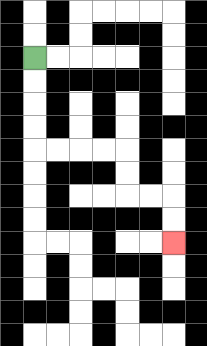{'start': '[1, 2]', 'end': '[7, 10]', 'path_directions': 'D,D,D,D,R,R,R,R,D,D,R,R,D,D', 'path_coordinates': '[[1, 2], [1, 3], [1, 4], [1, 5], [1, 6], [2, 6], [3, 6], [4, 6], [5, 6], [5, 7], [5, 8], [6, 8], [7, 8], [7, 9], [7, 10]]'}